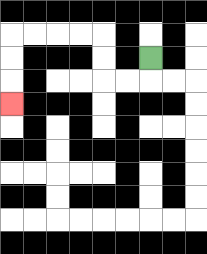{'start': '[6, 2]', 'end': '[0, 4]', 'path_directions': 'D,L,L,U,U,L,L,L,L,D,D,D', 'path_coordinates': '[[6, 2], [6, 3], [5, 3], [4, 3], [4, 2], [4, 1], [3, 1], [2, 1], [1, 1], [0, 1], [0, 2], [0, 3], [0, 4]]'}